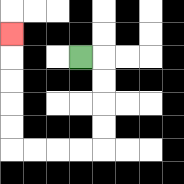{'start': '[3, 2]', 'end': '[0, 1]', 'path_directions': 'R,D,D,D,D,L,L,L,L,U,U,U,U,U', 'path_coordinates': '[[3, 2], [4, 2], [4, 3], [4, 4], [4, 5], [4, 6], [3, 6], [2, 6], [1, 6], [0, 6], [0, 5], [0, 4], [0, 3], [0, 2], [0, 1]]'}